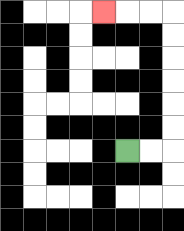{'start': '[5, 6]', 'end': '[4, 0]', 'path_directions': 'R,R,U,U,U,U,U,U,L,L,L', 'path_coordinates': '[[5, 6], [6, 6], [7, 6], [7, 5], [7, 4], [7, 3], [7, 2], [7, 1], [7, 0], [6, 0], [5, 0], [4, 0]]'}